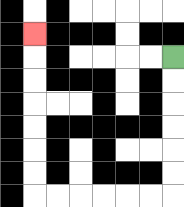{'start': '[7, 2]', 'end': '[1, 1]', 'path_directions': 'D,D,D,D,D,D,L,L,L,L,L,L,U,U,U,U,U,U,U', 'path_coordinates': '[[7, 2], [7, 3], [7, 4], [7, 5], [7, 6], [7, 7], [7, 8], [6, 8], [5, 8], [4, 8], [3, 8], [2, 8], [1, 8], [1, 7], [1, 6], [1, 5], [1, 4], [1, 3], [1, 2], [1, 1]]'}